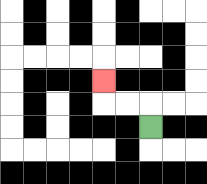{'start': '[6, 5]', 'end': '[4, 3]', 'path_directions': 'U,L,L,U', 'path_coordinates': '[[6, 5], [6, 4], [5, 4], [4, 4], [4, 3]]'}